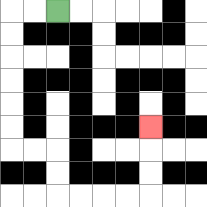{'start': '[2, 0]', 'end': '[6, 5]', 'path_directions': 'L,L,D,D,D,D,D,D,R,R,D,D,R,R,R,R,U,U,U', 'path_coordinates': '[[2, 0], [1, 0], [0, 0], [0, 1], [0, 2], [0, 3], [0, 4], [0, 5], [0, 6], [1, 6], [2, 6], [2, 7], [2, 8], [3, 8], [4, 8], [5, 8], [6, 8], [6, 7], [6, 6], [6, 5]]'}